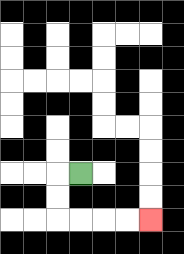{'start': '[3, 7]', 'end': '[6, 9]', 'path_directions': 'L,D,D,R,R,R,R', 'path_coordinates': '[[3, 7], [2, 7], [2, 8], [2, 9], [3, 9], [4, 9], [5, 9], [6, 9]]'}